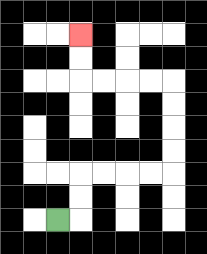{'start': '[2, 9]', 'end': '[3, 1]', 'path_directions': 'R,U,U,R,R,R,R,U,U,U,U,L,L,L,L,U,U', 'path_coordinates': '[[2, 9], [3, 9], [3, 8], [3, 7], [4, 7], [5, 7], [6, 7], [7, 7], [7, 6], [7, 5], [7, 4], [7, 3], [6, 3], [5, 3], [4, 3], [3, 3], [3, 2], [3, 1]]'}